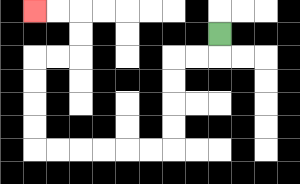{'start': '[9, 1]', 'end': '[1, 0]', 'path_directions': 'D,L,L,D,D,D,D,L,L,L,L,L,L,U,U,U,U,R,R,U,U,L,L', 'path_coordinates': '[[9, 1], [9, 2], [8, 2], [7, 2], [7, 3], [7, 4], [7, 5], [7, 6], [6, 6], [5, 6], [4, 6], [3, 6], [2, 6], [1, 6], [1, 5], [1, 4], [1, 3], [1, 2], [2, 2], [3, 2], [3, 1], [3, 0], [2, 0], [1, 0]]'}